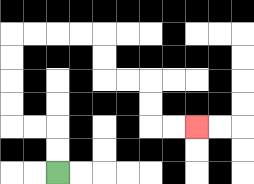{'start': '[2, 7]', 'end': '[8, 5]', 'path_directions': 'U,U,L,L,U,U,U,U,R,R,R,R,D,D,R,R,D,D,R,R', 'path_coordinates': '[[2, 7], [2, 6], [2, 5], [1, 5], [0, 5], [0, 4], [0, 3], [0, 2], [0, 1], [1, 1], [2, 1], [3, 1], [4, 1], [4, 2], [4, 3], [5, 3], [6, 3], [6, 4], [6, 5], [7, 5], [8, 5]]'}